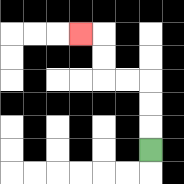{'start': '[6, 6]', 'end': '[3, 1]', 'path_directions': 'U,U,U,L,L,U,U,L', 'path_coordinates': '[[6, 6], [6, 5], [6, 4], [6, 3], [5, 3], [4, 3], [4, 2], [4, 1], [3, 1]]'}